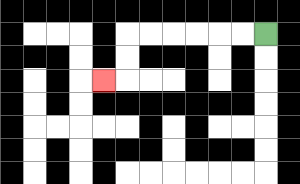{'start': '[11, 1]', 'end': '[4, 3]', 'path_directions': 'L,L,L,L,L,L,D,D,L', 'path_coordinates': '[[11, 1], [10, 1], [9, 1], [8, 1], [7, 1], [6, 1], [5, 1], [5, 2], [5, 3], [4, 3]]'}